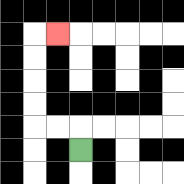{'start': '[3, 6]', 'end': '[2, 1]', 'path_directions': 'U,L,L,U,U,U,U,R', 'path_coordinates': '[[3, 6], [3, 5], [2, 5], [1, 5], [1, 4], [1, 3], [1, 2], [1, 1], [2, 1]]'}